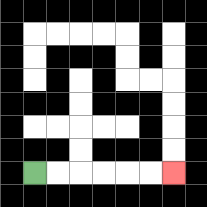{'start': '[1, 7]', 'end': '[7, 7]', 'path_directions': 'R,R,R,R,R,R', 'path_coordinates': '[[1, 7], [2, 7], [3, 7], [4, 7], [5, 7], [6, 7], [7, 7]]'}